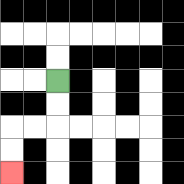{'start': '[2, 3]', 'end': '[0, 7]', 'path_directions': 'D,D,L,L,D,D', 'path_coordinates': '[[2, 3], [2, 4], [2, 5], [1, 5], [0, 5], [0, 6], [0, 7]]'}